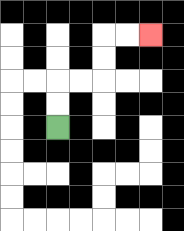{'start': '[2, 5]', 'end': '[6, 1]', 'path_directions': 'U,U,R,R,U,U,R,R', 'path_coordinates': '[[2, 5], [2, 4], [2, 3], [3, 3], [4, 3], [4, 2], [4, 1], [5, 1], [6, 1]]'}